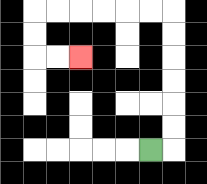{'start': '[6, 6]', 'end': '[3, 2]', 'path_directions': 'R,U,U,U,U,U,U,L,L,L,L,L,L,D,D,R,R', 'path_coordinates': '[[6, 6], [7, 6], [7, 5], [7, 4], [7, 3], [7, 2], [7, 1], [7, 0], [6, 0], [5, 0], [4, 0], [3, 0], [2, 0], [1, 0], [1, 1], [1, 2], [2, 2], [3, 2]]'}